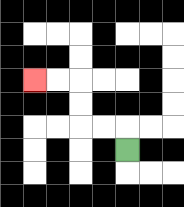{'start': '[5, 6]', 'end': '[1, 3]', 'path_directions': 'U,L,L,U,U,L,L', 'path_coordinates': '[[5, 6], [5, 5], [4, 5], [3, 5], [3, 4], [3, 3], [2, 3], [1, 3]]'}